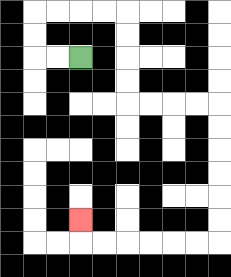{'start': '[3, 2]', 'end': '[3, 9]', 'path_directions': 'L,L,U,U,R,R,R,R,D,D,D,D,R,R,R,R,D,D,D,D,D,D,L,L,L,L,L,L,U', 'path_coordinates': '[[3, 2], [2, 2], [1, 2], [1, 1], [1, 0], [2, 0], [3, 0], [4, 0], [5, 0], [5, 1], [5, 2], [5, 3], [5, 4], [6, 4], [7, 4], [8, 4], [9, 4], [9, 5], [9, 6], [9, 7], [9, 8], [9, 9], [9, 10], [8, 10], [7, 10], [6, 10], [5, 10], [4, 10], [3, 10], [3, 9]]'}